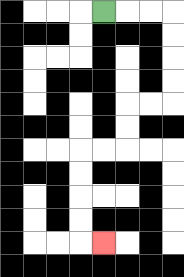{'start': '[4, 0]', 'end': '[4, 10]', 'path_directions': 'R,R,R,D,D,D,D,L,L,D,D,L,L,D,D,D,D,R', 'path_coordinates': '[[4, 0], [5, 0], [6, 0], [7, 0], [7, 1], [7, 2], [7, 3], [7, 4], [6, 4], [5, 4], [5, 5], [5, 6], [4, 6], [3, 6], [3, 7], [3, 8], [3, 9], [3, 10], [4, 10]]'}